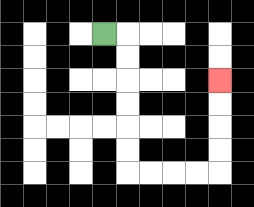{'start': '[4, 1]', 'end': '[9, 3]', 'path_directions': 'R,D,D,D,D,D,D,R,R,R,R,U,U,U,U', 'path_coordinates': '[[4, 1], [5, 1], [5, 2], [5, 3], [5, 4], [5, 5], [5, 6], [5, 7], [6, 7], [7, 7], [8, 7], [9, 7], [9, 6], [9, 5], [9, 4], [9, 3]]'}